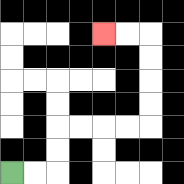{'start': '[0, 7]', 'end': '[4, 1]', 'path_directions': 'R,R,U,U,R,R,R,R,U,U,U,U,L,L', 'path_coordinates': '[[0, 7], [1, 7], [2, 7], [2, 6], [2, 5], [3, 5], [4, 5], [5, 5], [6, 5], [6, 4], [6, 3], [6, 2], [6, 1], [5, 1], [4, 1]]'}